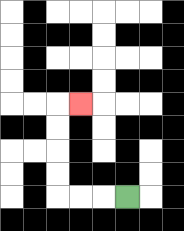{'start': '[5, 8]', 'end': '[3, 4]', 'path_directions': 'L,L,L,U,U,U,U,R', 'path_coordinates': '[[5, 8], [4, 8], [3, 8], [2, 8], [2, 7], [2, 6], [2, 5], [2, 4], [3, 4]]'}